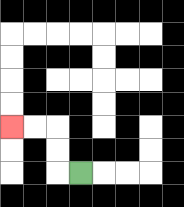{'start': '[3, 7]', 'end': '[0, 5]', 'path_directions': 'L,U,U,L,L', 'path_coordinates': '[[3, 7], [2, 7], [2, 6], [2, 5], [1, 5], [0, 5]]'}